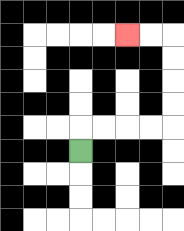{'start': '[3, 6]', 'end': '[5, 1]', 'path_directions': 'U,R,R,R,R,U,U,U,U,L,L', 'path_coordinates': '[[3, 6], [3, 5], [4, 5], [5, 5], [6, 5], [7, 5], [7, 4], [7, 3], [7, 2], [7, 1], [6, 1], [5, 1]]'}